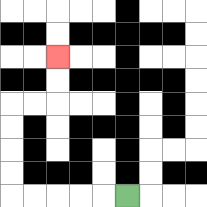{'start': '[5, 8]', 'end': '[2, 2]', 'path_directions': 'L,L,L,L,L,U,U,U,U,R,R,U,U', 'path_coordinates': '[[5, 8], [4, 8], [3, 8], [2, 8], [1, 8], [0, 8], [0, 7], [0, 6], [0, 5], [0, 4], [1, 4], [2, 4], [2, 3], [2, 2]]'}